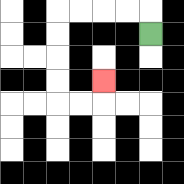{'start': '[6, 1]', 'end': '[4, 3]', 'path_directions': 'U,L,L,L,L,D,D,D,D,R,R,U', 'path_coordinates': '[[6, 1], [6, 0], [5, 0], [4, 0], [3, 0], [2, 0], [2, 1], [2, 2], [2, 3], [2, 4], [3, 4], [4, 4], [4, 3]]'}